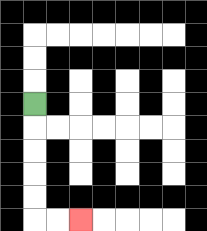{'start': '[1, 4]', 'end': '[3, 9]', 'path_directions': 'D,D,D,D,D,R,R', 'path_coordinates': '[[1, 4], [1, 5], [1, 6], [1, 7], [1, 8], [1, 9], [2, 9], [3, 9]]'}